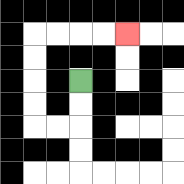{'start': '[3, 3]', 'end': '[5, 1]', 'path_directions': 'D,D,L,L,U,U,U,U,R,R,R,R', 'path_coordinates': '[[3, 3], [3, 4], [3, 5], [2, 5], [1, 5], [1, 4], [1, 3], [1, 2], [1, 1], [2, 1], [3, 1], [4, 1], [5, 1]]'}